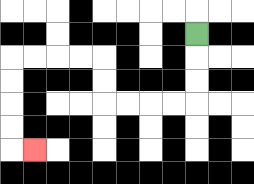{'start': '[8, 1]', 'end': '[1, 6]', 'path_directions': 'D,D,D,L,L,L,L,U,U,L,L,L,L,D,D,D,D,R', 'path_coordinates': '[[8, 1], [8, 2], [8, 3], [8, 4], [7, 4], [6, 4], [5, 4], [4, 4], [4, 3], [4, 2], [3, 2], [2, 2], [1, 2], [0, 2], [0, 3], [0, 4], [0, 5], [0, 6], [1, 6]]'}